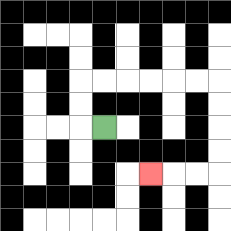{'start': '[4, 5]', 'end': '[6, 7]', 'path_directions': 'L,U,U,R,R,R,R,R,R,D,D,D,D,L,L,L', 'path_coordinates': '[[4, 5], [3, 5], [3, 4], [3, 3], [4, 3], [5, 3], [6, 3], [7, 3], [8, 3], [9, 3], [9, 4], [9, 5], [9, 6], [9, 7], [8, 7], [7, 7], [6, 7]]'}